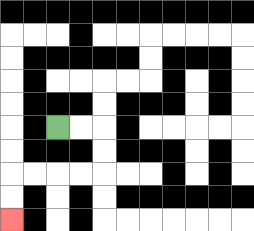{'start': '[2, 5]', 'end': '[0, 9]', 'path_directions': 'R,R,D,D,L,L,L,L,D,D', 'path_coordinates': '[[2, 5], [3, 5], [4, 5], [4, 6], [4, 7], [3, 7], [2, 7], [1, 7], [0, 7], [0, 8], [0, 9]]'}